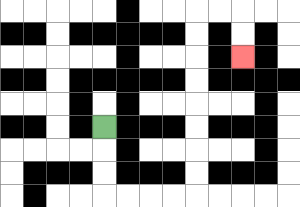{'start': '[4, 5]', 'end': '[10, 2]', 'path_directions': 'D,D,D,R,R,R,R,U,U,U,U,U,U,U,U,R,R,D,D', 'path_coordinates': '[[4, 5], [4, 6], [4, 7], [4, 8], [5, 8], [6, 8], [7, 8], [8, 8], [8, 7], [8, 6], [8, 5], [8, 4], [8, 3], [8, 2], [8, 1], [8, 0], [9, 0], [10, 0], [10, 1], [10, 2]]'}